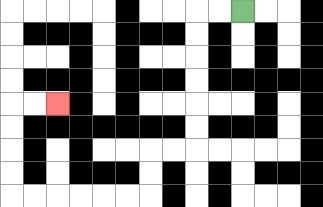{'start': '[10, 0]', 'end': '[2, 4]', 'path_directions': 'L,L,D,D,D,D,D,D,L,L,D,D,L,L,L,L,L,L,U,U,U,U,R,R', 'path_coordinates': '[[10, 0], [9, 0], [8, 0], [8, 1], [8, 2], [8, 3], [8, 4], [8, 5], [8, 6], [7, 6], [6, 6], [6, 7], [6, 8], [5, 8], [4, 8], [3, 8], [2, 8], [1, 8], [0, 8], [0, 7], [0, 6], [0, 5], [0, 4], [1, 4], [2, 4]]'}